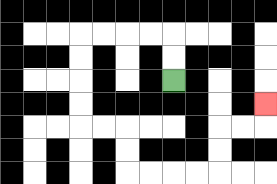{'start': '[7, 3]', 'end': '[11, 4]', 'path_directions': 'U,U,L,L,L,L,D,D,D,D,R,R,D,D,R,R,R,R,U,U,R,R,U', 'path_coordinates': '[[7, 3], [7, 2], [7, 1], [6, 1], [5, 1], [4, 1], [3, 1], [3, 2], [3, 3], [3, 4], [3, 5], [4, 5], [5, 5], [5, 6], [5, 7], [6, 7], [7, 7], [8, 7], [9, 7], [9, 6], [9, 5], [10, 5], [11, 5], [11, 4]]'}